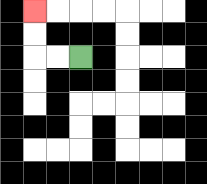{'start': '[3, 2]', 'end': '[1, 0]', 'path_directions': 'L,L,U,U', 'path_coordinates': '[[3, 2], [2, 2], [1, 2], [1, 1], [1, 0]]'}